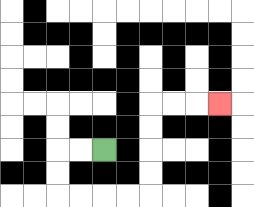{'start': '[4, 6]', 'end': '[9, 4]', 'path_directions': 'L,L,D,D,R,R,R,R,U,U,U,U,R,R,R', 'path_coordinates': '[[4, 6], [3, 6], [2, 6], [2, 7], [2, 8], [3, 8], [4, 8], [5, 8], [6, 8], [6, 7], [6, 6], [6, 5], [6, 4], [7, 4], [8, 4], [9, 4]]'}